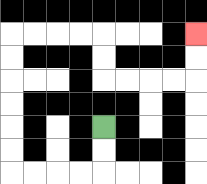{'start': '[4, 5]', 'end': '[8, 1]', 'path_directions': 'D,D,L,L,L,L,U,U,U,U,U,U,R,R,R,R,D,D,R,R,R,R,U,U', 'path_coordinates': '[[4, 5], [4, 6], [4, 7], [3, 7], [2, 7], [1, 7], [0, 7], [0, 6], [0, 5], [0, 4], [0, 3], [0, 2], [0, 1], [1, 1], [2, 1], [3, 1], [4, 1], [4, 2], [4, 3], [5, 3], [6, 3], [7, 3], [8, 3], [8, 2], [8, 1]]'}